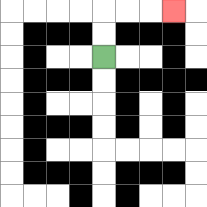{'start': '[4, 2]', 'end': '[7, 0]', 'path_directions': 'U,U,R,R,R', 'path_coordinates': '[[4, 2], [4, 1], [4, 0], [5, 0], [6, 0], [7, 0]]'}